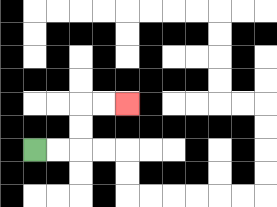{'start': '[1, 6]', 'end': '[5, 4]', 'path_directions': 'R,R,U,U,R,R', 'path_coordinates': '[[1, 6], [2, 6], [3, 6], [3, 5], [3, 4], [4, 4], [5, 4]]'}